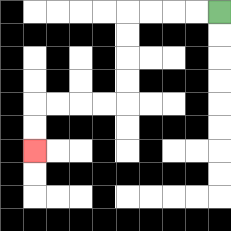{'start': '[9, 0]', 'end': '[1, 6]', 'path_directions': 'L,L,L,L,D,D,D,D,L,L,L,L,D,D', 'path_coordinates': '[[9, 0], [8, 0], [7, 0], [6, 0], [5, 0], [5, 1], [5, 2], [5, 3], [5, 4], [4, 4], [3, 4], [2, 4], [1, 4], [1, 5], [1, 6]]'}